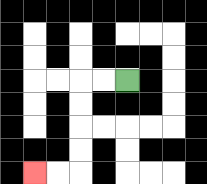{'start': '[5, 3]', 'end': '[1, 7]', 'path_directions': 'L,L,D,D,D,D,L,L', 'path_coordinates': '[[5, 3], [4, 3], [3, 3], [3, 4], [3, 5], [3, 6], [3, 7], [2, 7], [1, 7]]'}